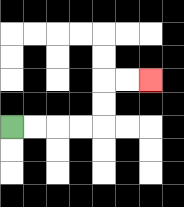{'start': '[0, 5]', 'end': '[6, 3]', 'path_directions': 'R,R,R,R,U,U,R,R', 'path_coordinates': '[[0, 5], [1, 5], [2, 5], [3, 5], [4, 5], [4, 4], [4, 3], [5, 3], [6, 3]]'}